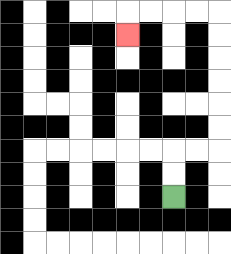{'start': '[7, 8]', 'end': '[5, 1]', 'path_directions': 'U,U,R,R,U,U,U,U,U,U,L,L,L,L,D', 'path_coordinates': '[[7, 8], [7, 7], [7, 6], [8, 6], [9, 6], [9, 5], [9, 4], [9, 3], [9, 2], [9, 1], [9, 0], [8, 0], [7, 0], [6, 0], [5, 0], [5, 1]]'}